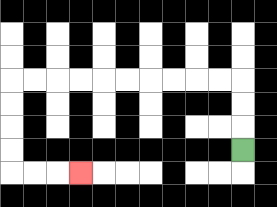{'start': '[10, 6]', 'end': '[3, 7]', 'path_directions': 'U,U,U,L,L,L,L,L,L,L,L,L,L,D,D,D,D,R,R,R', 'path_coordinates': '[[10, 6], [10, 5], [10, 4], [10, 3], [9, 3], [8, 3], [7, 3], [6, 3], [5, 3], [4, 3], [3, 3], [2, 3], [1, 3], [0, 3], [0, 4], [0, 5], [0, 6], [0, 7], [1, 7], [2, 7], [3, 7]]'}